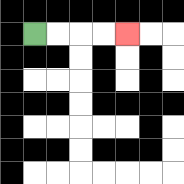{'start': '[1, 1]', 'end': '[5, 1]', 'path_directions': 'R,R,R,R', 'path_coordinates': '[[1, 1], [2, 1], [3, 1], [4, 1], [5, 1]]'}